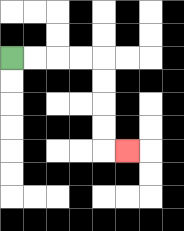{'start': '[0, 2]', 'end': '[5, 6]', 'path_directions': 'R,R,R,R,D,D,D,D,R', 'path_coordinates': '[[0, 2], [1, 2], [2, 2], [3, 2], [4, 2], [4, 3], [4, 4], [4, 5], [4, 6], [5, 6]]'}